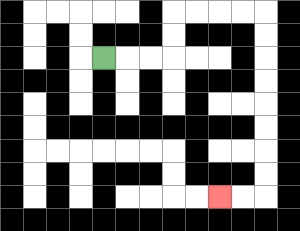{'start': '[4, 2]', 'end': '[9, 8]', 'path_directions': 'R,R,R,U,U,R,R,R,R,D,D,D,D,D,D,D,D,L,L', 'path_coordinates': '[[4, 2], [5, 2], [6, 2], [7, 2], [7, 1], [7, 0], [8, 0], [9, 0], [10, 0], [11, 0], [11, 1], [11, 2], [11, 3], [11, 4], [11, 5], [11, 6], [11, 7], [11, 8], [10, 8], [9, 8]]'}